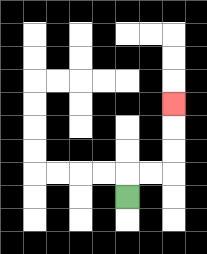{'start': '[5, 8]', 'end': '[7, 4]', 'path_directions': 'U,R,R,U,U,U', 'path_coordinates': '[[5, 8], [5, 7], [6, 7], [7, 7], [7, 6], [7, 5], [7, 4]]'}